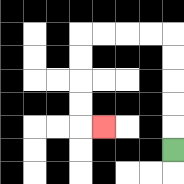{'start': '[7, 6]', 'end': '[4, 5]', 'path_directions': 'U,U,U,U,U,L,L,L,L,D,D,D,D,R', 'path_coordinates': '[[7, 6], [7, 5], [7, 4], [7, 3], [7, 2], [7, 1], [6, 1], [5, 1], [4, 1], [3, 1], [3, 2], [3, 3], [3, 4], [3, 5], [4, 5]]'}